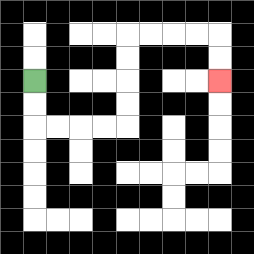{'start': '[1, 3]', 'end': '[9, 3]', 'path_directions': 'D,D,R,R,R,R,U,U,U,U,R,R,R,R,D,D', 'path_coordinates': '[[1, 3], [1, 4], [1, 5], [2, 5], [3, 5], [4, 5], [5, 5], [5, 4], [5, 3], [5, 2], [5, 1], [6, 1], [7, 1], [8, 1], [9, 1], [9, 2], [9, 3]]'}